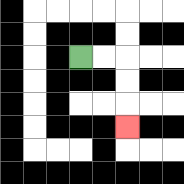{'start': '[3, 2]', 'end': '[5, 5]', 'path_directions': 'R,R,D,D,D', 'path_coordinates': '[[3, 2], [4, 2], [5, 2], [5, 3], [5, 4], [5, 5]]'}